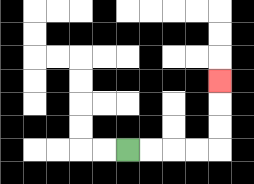{'start': '[5, 6]', 'end': '[9, 3]', 'path_directions': 'R,R,R,R,U,U,U', 'path_coordinates': '[[5, 6], [6, 6], [7, 6], [8, 6], [9, 6], [9, 5], [9, 4], [9, 3]]'}